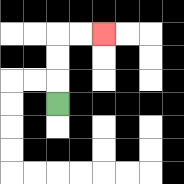{'start': '[2, 4]', 'end': '[4, 1]', 'path_directions': 'U,U,U,R,R', 'path_coordinates': '[[2, 4], [2, 3], [2, 2], [2, 1], [3, 1], [4, 1]]'}